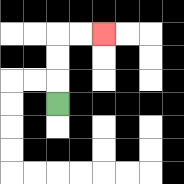{'start': '[2, 4]', 'end': '[4, 1]', 'path_directions': 'U,U,U,R,R', 'path_coordinates': '[[2, 4], [2, 3], [2, 2], [2, 1], [3, 1], [4, 1]]'}